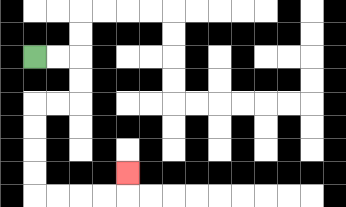{'start': '[1, 2]', 'end': '[5, 7]', 'path_directions': 'R,R,D,D,L,L,D,D,D,D,R,R,R,R,U', 'path_coordinates': '[[1, 2], [2, 2], [3, 2], [3, 3], [3, 4], [2, 4], [1, 4], [1, 5], [1, 6], [1, 7], [1, 8], [2, 8], [3, 8], [4, 8], [5, 8], [5, 7]]'}